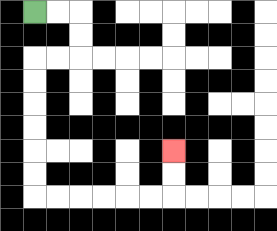{'start': '[1, 0]', 'end': '[7, 6]', 'path_directions': 'R,R,D,D,L,L,D,D,D,D,D,D,R,R,R,R,R,R,U,U', 'path_coordinates': '[[1, 0], [2, 0], [3, 0], [3, 1], [3, 2], [2, 2], [1, 2], [1, 3], [1, 4], [1, 5], [1, 6], [1, 7], [1, 8], [2, 8], [3, 8], [4, 8], [5, 8], [6, 8], [7, 8], [7, 7], [7, 6]]'}